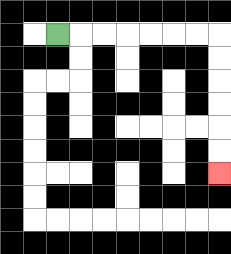{'start': '[2, 1]', 'end': '[9, 7]', 'path_directions': 'R,R,R,R,R,R,R,D,D,D,D,D,D', 'path_coordinates': '[[2, 1], [3, 1], [4, 1], [5, 1], [6, 1], [7, 1], [8, 1], [9, 1], [9, 2], [9, 3], [9, 4], [9, 5], [9, 6], [9, 7]]'}